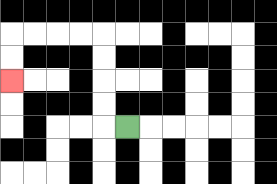{'start': '[5, 5]', 'end': '[0, 3]', 'path_directions': 'L,U,U,U,U,L,L,L,L,D,D', 'path_coordinates': '[[5, 5], [4, 5], [4, 4], [4, 3], [4, 2], [4, 1], [3, 1], [2, 1], [1, 1], [0, 1], [0, 2], [0, 3]]'}